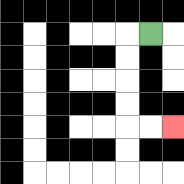{'start': '[6, 1]', 'end': '[7, 5]', 'path_directions': 'L,D,D,D,D,R,R', 'path_coordinates': '[[6, 1], [5, 1], [5, 2], [5, 3], [5, 4], [5, 5], [6, 5], [7, 5]]'}